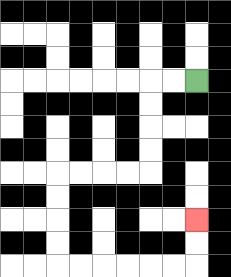{'start': '[8, 3]', 'end': '[8, 9]', 'path_directions': 'L,L,D,D,D,D,L,L,L,L,D,D,D,D,R,R,R,R,R,R,U,U', 'path_coordinates': '[[8, 3], [7, 3], [6, 3], [6, 4], [6, 5], [6, 6], [6, 7], [5, 7], [4, 7], [3, 7], [2, 7], [2, 8], [2, 9], [2, 10], [2, 11], [3, 11], [4, 11], [5, 11], [6, 11], [7, 11], [8, 11], [8, 10], [8, 9]]'}